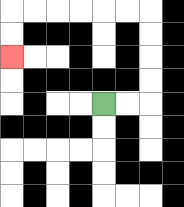{'start': '[4, 4]', 'end': '[0, 2]', 'path_directions': 'R,R,U,U,U,U,L,L,L,L,L,L,D,D', 'path_coordinates': '[[4, 4], [5, 4], [6, 4], [6, 3], [6, 2], [6, 1], [6, 0], [5, 0], [4, 0], [3, 0], [2, 0], [1, 0], [0, 0], [0, 1], [0, 2]]'}